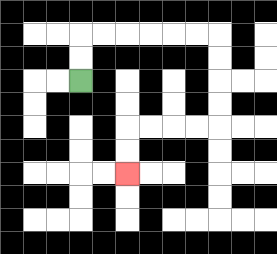{'start': '[3, 3]', 'end': '[5, 7]', 'path_directions': 'U,U,R,R,R,R,R,R,D,D,D,D,L,L,L,L,D,D', 'path_coordinates': '[[3, 3], [3, 2], [3, 1], [4, 1], [5, 1], [6, 1], [7, 1], [8, 1], [9, 1], [9, 2], [9, 3], [9, 4], [9, 5], [8, 5], [7, 5], [6, 5], [5, 5], [5, 6], [5, 7]]'}